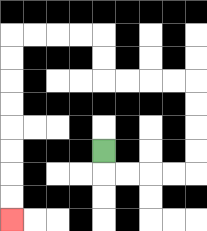{'start': '[4, 6]', 'end': '[0, 9]', 'path_directions': 'D,R,R,R,R,U,U,U,U,L,L,L,L,U,U,L,L,L,L,D,D,D,D,D,D,D,D', 'path_coordinates': '[[4, 6], [4, 7], [5, 7], [6, 7], [7, 7], [8, 7], [8, 6], [8, 5], [8, 4], [8, 3], [7, 3], [6, 3], [5, 3], [4, 3], [4, 2], [4, 1], [3, 1], [2, 1], [1, 1], [0, 1], [0, 2], [0, 3], [0, 4], [0, 5], [0, 6], [0, 7], [0, 8], [0, 9]]'}